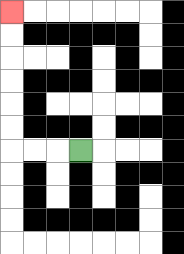{'start': '[3, 6]', 'end': '[0, 0]', 'path_directions': 'L,L,L,U,U,U,U,U,U', 'path_coordinates': '[[3, 6], [2, 6], [1, 6], [0, 6], [0, 5], [0, 4], [0, 3], [0, 2], [0, 1], [0, 0]]'}